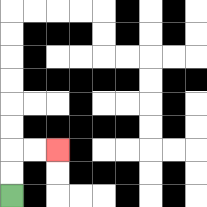{'start': '[0, 8]', 'end': '[2, 6]', 'path_directions': 'U,U,R,R', 'path_coordinates': '[[0, 8], [0, 7], [0, 6], [1, 6], [2, 6]]'}